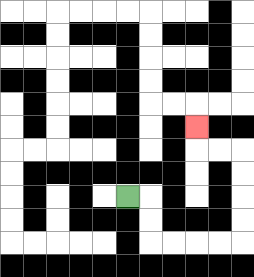{'start': '[5, 8]', 'end': '[8, 5]', 'path_directions': 'R,D,D,R,R,R,R,U,U,U,U,L,L,U', 'path_coordinates': '[[5, 8], [6, 8], [6, 9], [6, 10], [7, 10], [8, 10], [9, 10], [10, 10], [10, 9], [10, 8], [10, 7], [10, 6], [9, 6], [8, 6], [8, 5]]'}